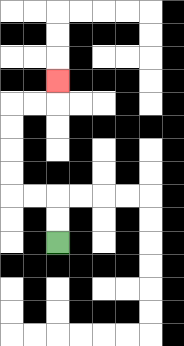{'start': '[2, 10]', 'end': '[2, 3]', 'path_directions': 'U,U,L,L,U,U,U,U,R,R,U', 'path_coordinates': '[[2, 10], [2, 9], [2, 8], [1, 8], [0, 8], [0, 7], [0, 6], [0, 5], [0, 4], [1, 4], [2, 4], [2, 3]]'}